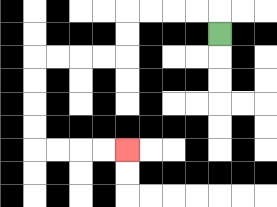{'start': '[9, 1]', 'end': '[5, 6]', 'path_directions': 'U,L,L,L,L,D,D,L,L,L,L,D,D,D,D,R,R,R,R', 'path_coordinates': '[[9, 1], [9, 0], [8, 0], [7, 0], [6, 0], [5, 0], [5, 1], [5, 2], [4, 2], [3, 2], [2, 2], [1, 2], [1, 3], [1, 4], [1, 5], [1, 6], [2, 6], [3, 6], [4, 6], [5, 6]]'}